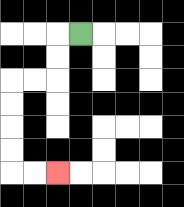{'start': '[3, 1]', 'end': '[2, 7]', 'path_directions': 'L,D,D,L,L,D,D,D,D,R,R', 'path_coordinates': '[[3, 1], [2, 1], [2, 2], [2, 3], [1, 3], [0, 3], [0, 4], [0, 5], [0, 6], [0, 7], [1, 7], [2, 7]]'}